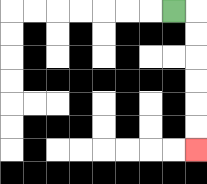{'start': '[7, 0]', 'end': '[8, 6]', 'path_directions': 'R,D,D,D,D,D,D', 'path_coordinates': '[[7, 0], [8, 0], [8, 1], [8, 2], [8, 3], [8, 4], [8, 5], [8, 6]]'}